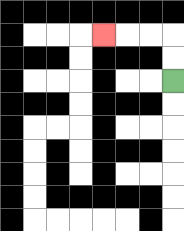{'start': '[7, 3]', 'end': '[4, 1]', 'path_directions': 'U,U,L,L,L', 'path_coordinates': '[[7, 3], [7, 2], [7, 1], [6, 1], [5, 1], [4, 1]]'}